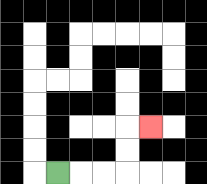{'start': '[2, 7]', 'end': '[6, 5]', 'path_directions': 'R,R,R,U,U,R', 'path_coordinates': '[[2, 7], [3, 7], [4, 7], [5, 7], [5, 6], [5, 5], [6, 5]]'}